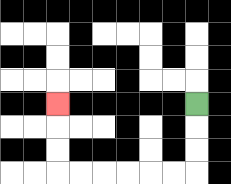{'start': '[8, 4]', 'end': '[2, 4]', 'path_directions': 'D,D,D,L,L,L,L,L,L,U,U,U', 'path_coordinates': '[[8, 4], [8, 5], [8, 6], [8, 7], [7, 7], [6, 7], [5, 7], [4, 7], [3, 7], [2, 7], [2, 6], [2, 5], [2, 4]]'}